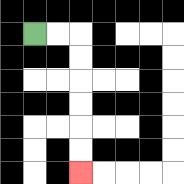{'start': '[1, 1]', 'end': '[3, 7]', 'path_directions': 'R,R,D,D,D,D,D,D', 'path_coordinates': '[[1, 1], [2, 1], [3, 1], [3, 2], [3, 3], [3, 4], [3, 5], [3, 6], [3, 7]]'}